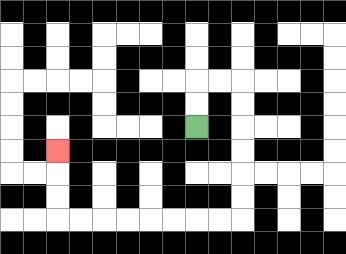{'start': '[8, 5]', 'end': '[2, 6]', 'path_directions': 'U,U,R,R,D,D,D,D,D,D,L,L,L,L,L,L,L,L,U,U,U', 'path_coordinates': '[[8, 5], [8, 4], [8, 3], [9, 3], [10, 3], [10, 4], [10, 5], [10, 6], [10, 7], [10, 8], [10, 9], [9, 9], [8, 9], [7, 9], [6, 9], [5, 9], [4, 9], [3, 9], [2, 9], [2, 8], [2, 7], [2, 6]]'}